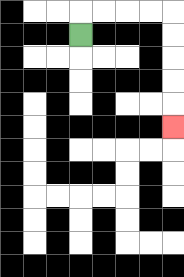{'start': '[3, 1]', 'end': '[7, 5]', 'path_directions': 'U,R,R,R,R,D,D,D,D,D', 'path_coordinates': '[[3, 1], [3, 0], [4, 0], [5, 0], [6, 0], [7, 0], [7, 1], [7, 2], [7, 3], [7, 4], [7, 5]]'}